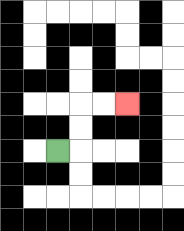{'start': '[2, 6]', 'end': '[5, 4]', 'path_directions': 'R,U,U,R,R', 'path_coordinates': '[[2, 6], [3, 6], [3, 5], [3, 4], [4, 4], [5, 4]]'}